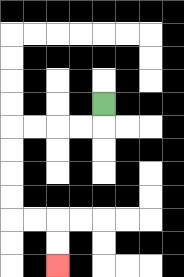{'start': '[4, 4]', 'end': '[2, 11]', 'path_directions': 'D,L,L,L,L,D,D,D,D,R,R,D,D', 'path_coordinates': '[[4, 4], [4, 5], [3, 5], [2, 5], [1, 5], [0, 5], [0, 6], [0, 7], [0, 8], [0, 9], [1, 9], [2, 9], [2, 10], [2, 11]]'}